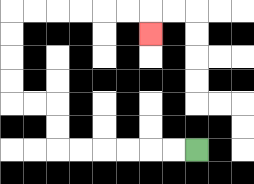{'start': '[8, 6]', 'end': '[6, 1]', 'path_directions': 'L,L,L,L,L,L,U,U,L,L,U,U,U,U,R,R,R,R,R,R,D', 'path_coordinates': '[[8, 6], [7, 6], [6, 6], [5, 6], [4, 6], [3, 6], [2, 6], [2, 5], [2, 4], [1, 4], [0, 4], [0, 3], [0, 2], [0, 1], [0, 0], [1, 0], [2, 0], [3, 0], [4, 0], [5, 0], [6, 0], [6, 1]]'}